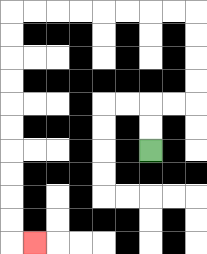{'start': '[6, 6]', 'end': '[1, 10]', 'path_directions': 'U,U,R,R,U,U,U,U,L,L,L,L,L,L,L,L,D,D,D,D,D,D,D,D,D,D,R', 'path_coordinates': '[[6, 6], [6, 5], [6, 4], [7, 4], [8, 4], [8, 3], [8, 2], [8, 1], [8, 0], [7, 0], [6, 0], [5, 0], [4, 0], [3, 0], [2, 0], [1, 0], [0, 0], [0, 1], [0, 2], [0, 3], [0, 4], [0, 5], [0, 6], [0, 7], [0, 8], [0, 9], [0, 10], [1, 10]]'}